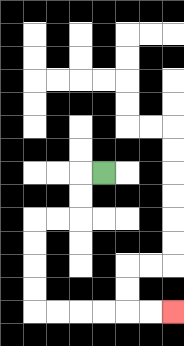{'start': '[4, 7]', 'end': '[7, 13]', 'path_directions': 'L,D,D,L,L,D,D,D,D,R,R,R,R,R,R', 'path_coordinates': '[[4, 7], [3, 7], [3, 8], [3, 9], [2, 9], [1, 9], [1, 10], [1, 11], [1, 12], [1, 13], [2, 13], [3, 13], [4, 13], [5, 13], [6, 13], [7, 13]]'}